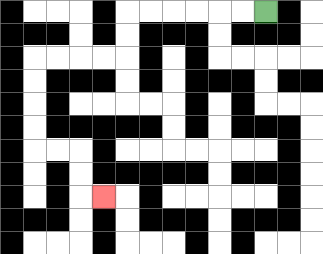{'start': '[11, 0]', 'end': '[4, 8]', 'path_directions': 'L,L,L,L,L,L,D,D,L,L,L,L,D,D,D,D,R,R,D,D,R', 'path_coordinates': '[[11, 0], [10, 0], [9, 0], [8, 0], [7, 0], [6, 0], [5, 0], [5, 1], [5, 2], [4, 2], [3, 2], [2, 2], [1, 2], [1, 3], [1, 4], [1, 5], [1, 6], [2, 6], [3, 6], [3, 7], [3, 8], [4, 8]]'}